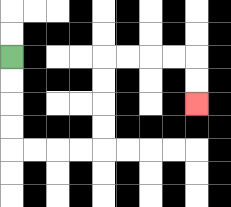{'start': '[0, 2]', 'end': '[8, 4]', 'path_directions': 'D,D,D,D,R,R,R,R,U,U,U,U,R,R,R,R,D,D', 'path_coordinates': '[[0, 2], [0, 3], [0, 4], [0, 5], [0, 6], [1, 6], [2, 6], [3, 6], [4, 6], [4, 5], [4, 4], [4, 3], [4, 2], [5, 2], [6, 2], [7, 2], [8, 2], [8, 3], [8, 4]]'}